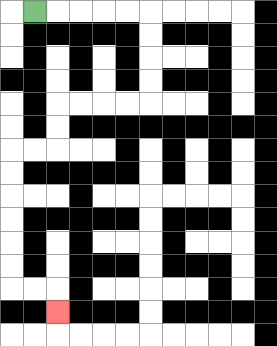{'start': '[1, 0]', 'end': '[2, 13]', 'path_directions': 'R,R,R,R,R,D,D,D,D,L,L,L,L,D,D,L,L,D,D,D,D,D,D,R,R,D', 'path_coordinates': '[[1, 0], [2, 0], [3, 0], [4, 0], [5, 0], [6, 0], [6, 1], [6, 2], [6, 3], [6, 4], [5, 4], [4, 4], [3, 4], [2, 4], [2, 5], [2, 6], [1, 6], [0, 6], [0, 7], [0, 8], [0, 9], [0, 10], [0, 11], [0, 12], [1, 12], [2, 12], [2, 13]]'}